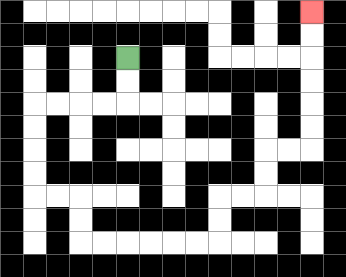{'start': '[5, 2]', 'end': '[13, 0]', 'path_directions': 'D,D,L,L,L,L,D,D,D,D,R,R,D,D,R,R,R,R,R,R,U,U,R,R,U,U,R,R,U,U,U,U,U,U', 'path_coordinates': '[[5, 2], [5, 3], [5, 4], [4, 4], [3, 4], [2, 4], [1, 4], [1, 5], [1, 6], [1, 7], [1, 8], [2, 8], [3, 8], [3, 9], [3, 10], [4, 10], [5, 10], [6, 10], [7, 10], [8, 10], [9, 10], [9, 9], [9, 8], [10, 8], [11, 8], [11, 7], [11, 6], [12, 6], [13, 6], [13, 5], [13, 4], [13, 3], [13, 2], [13, 1], [13, 0]]'}